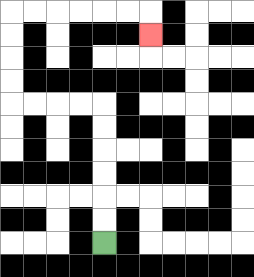{'start': '[4, 10]', 'end': '[6, 1]', 'path_directions': 'U,U,U,U,U,U,L,L,L,L,U,U,U,U,R,R,R,R,R,R,D', 'path_coordinates': '[[4, 10], [4, 9], [4, 8], [4, 7], [4, 6], [4, 5], [4, 4], [3, 4], [2, 4], [1, 4], [0, 4], [0, 3], [0, 2], [0, 1], [0, 0], [1, 0], [2, 0], [3, 0], [4, 0], [5, 0], [6, 0], [6, 1]]'}